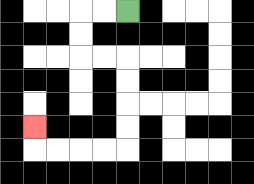{'start': '[5, 0]', 'end': '[1, 5]', 'path_directions': 'L,L,D,D,R,R,D,D,D,D,L,L,L,L,U', 'path_coordinates': '[[5, 0], [4, 0], [3, 0], [3, 1], [3, 2], [4, 2], [5, 2], [5, 3], [5, 4], [5, 5], [5, 6], [4, 6], [3, 6], [2, 6], [1, 6], [1, 5]]'}